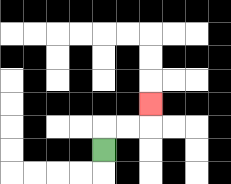{'start': '[4, 6]', 'end': '[6, 4]', 'path_directions': 'U,R,R,U', 'path_coordinates': '[[4, 6], [4, 5], [5, 5], [6, 5], [6, 4]]'}